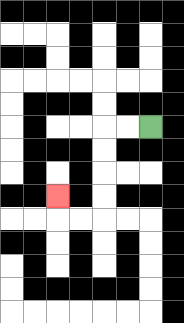{'start': '[6, 5]', 'end': '[2, 8]', 'path_directions': 'L,L,D,D,D,D,L,L,U', 'path_coordinates': '[[6, 5], [5, 5], [4, 5], [4, 6], [4, 7], [4, 8], [4, 9], [3, 9], [2, 9], [2, 8]]'}